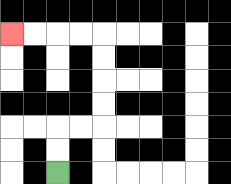{'start': '[2, 7]', 'end': '[0, 1]', 'path_directions': 'U,U,R,R,U,U,U,U,L,L,L,L', 'path_coordinates': '[[2, 7], [2, 6], [2, 5], [3, 5], [4, 5], [4, 4], [4, 3], [4, 2], [4, 1], [3, 1], [2, 1], [1, 1], [0, 1]]'}